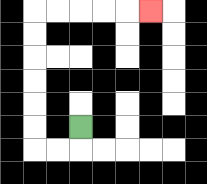{'start': '[3, 5]', 'end': '[6, 0]', 'path_directions': 'D,L,L,U,U,U,U,U,U,R,R,R,R,R', 'path_coordinates': '[[3, 5], [3, 6], [2, 6], [1, 6], [1, 5], [1, 4], [1, 3], [1, 2], [1, 1], [1, 0], [2, 0], [3, 0], [4, 0], [5, 0], [6, 0]]'}